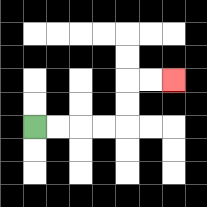{'start': '[1, 5]', 'end': '[7, 3]', 'path_directions': 'R,R,R,R,U,U,R,R', 'path_coordinates': '[[1, 5], [2, 5], [3, 5], [4, 5], [5, 5], [5, 4], [5, 3], [6, 3], [7, 3]]'}